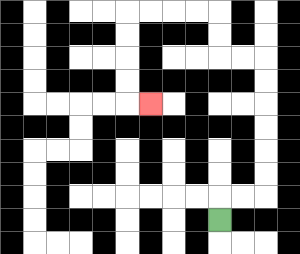{'start': '[9, 9]', 'end': '[6, 4]', 'path_directions': 'U,R,R,U,U,U,U,U,U,L,L,U,U,L,L,L,L,D,D,D,D,R', 'path_coordinates': '[[9, 9], [9, 8], [10, 8], [11, 8], [11, 7], [11, 6], [11, 5], [11, 4], [11, 3], [11, 2], [10, 2], [9, 2], [9, 1], [9, 0], [8, 0], [7, 0], [6, 0], [5, 0], [5, 1], [5, 2], [5, 3], [5, 4], [6, 4]]'}